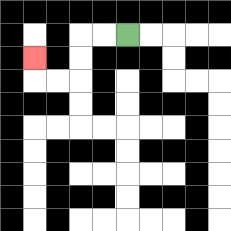{'start': '[5, 1]', 'end': '[1, 2]', 'path_directions': 'L,L,D,D,L,L,U', 'path_coordinates': '[[5, 1], [4, 1], [3, 1], [3, 2], [3, 3], [2, 3], [1, 3], [1, 2]]'}